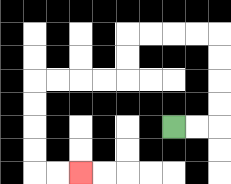{'start': '[7, 5]', 'end': '[3, 7]', 'path_directions': 'R,R,U,U,U,U,L,L,L,L,D,D,L,L,L,L,D,D,D,D,R,R', 'path_coordinates': '[[7, 5], [8, 5], [9, 5], [9, 4], [9, 3], [9, 2], [9, 1], [8, 1], [7, 1], [6, 1], [5, 1], [5, 2], [5, 3], [4, 3], [3, 3], [2, 3], [1, 3], [1, 4], [1, 5], [1, 6], [1, 7], [2, 7], [3, 7]]'}